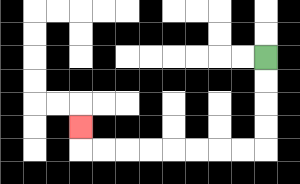{'start': '[11, 2]', 'end': '[3, 5]', 'path_directions': 'D,D,D,D,L,L,L,L,L,L,L,L,U', 'path_coordinates': '[[11, 2], [11, 3], [11, 4], [11, 5], [11, 6], [10, 6], [9, 6], [8, 6], [7, 6], [6, 6], [5, 6], [4, 6], [3, 6], [3, 5]]'}